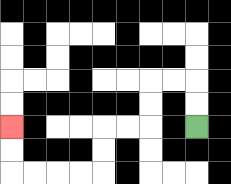{'start': '[8, 5]', 'end': '[0, 5]', 'path_directions': 'U,U,L,L,D,D,L,L,D,D,L,L,L,L,U,U', 'path_coordinates': '[[8, 5], [8, 4], [8, 3], [7, 3], [6, 3], [6, 4], [6, 5], [5, 5], [4, 5], [4, 6], [4, 7], [3, 7], [2, 7], [1, 7], [0, 7], [0, 6], [0, 5]]'}